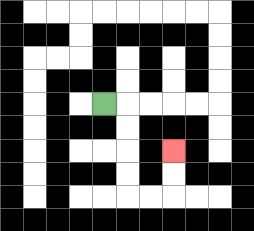{'start': '[4, 4]', 'end': '[7, 6]', 'path_directions': 'R,D,D,D,D,R,R,U,U', 'path_coordinates': '[[4, 4], [5, 4], [5, 5], [5, 6], [5, 7], [5, 8], [6, 8], [7, 8], [7, 7], [7, 6]]'}